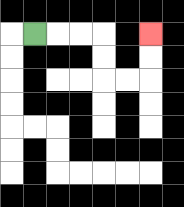{'start': '[1, 1]', 'end': '[6, 1]', 'path_directions': 'R,R,R,D,D,R,R,U,U', 'path_coordinates': '[[1, 1], [2, 1], [3, 1], [4, 1], [4, 2], [4, 3], [5, 3], [6, 3], [6, 2], [6, 1]]'}